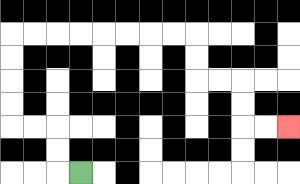{'start': '[3, 7]', 'end': '[12, 5]', 'path_directions': 'L,U,U,L,L,U,U,U,U,R,R,R,R,R,R,R,R,D,D,R,R,D,D,R,R', 'path_coordinates': '[[3, 7], [2, 7], [2, 6], [2, 5], [1, 5], [0, 5], [0, 4], [0, 3], [0, 2], [0, 1], [1, 1], [2, 1], [3, 1], [4, 1], [5, 1], [6, 1], [7, 1], [8, 1], [8, 2], [8, 3], [9, 3], [10, 3], [10, 4], [10, 5], [11, 5], [12, 5]]'}